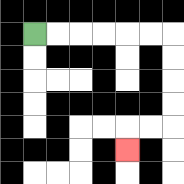{'start': '[1, 1]', 'end': '[5, 6]', 'path_directions': 'R,R,R,R,R,R,D,D,D,D,L,L,D', 'path_coordinates': '[[1, 1], [2, 1], [3, 1], [4, 1], [5, 1], [6, 1], [7, 1], [7, 2], [7, 3], [7, 4], [7, 5], [6, 5], [5, 5], [5, 6]]'}